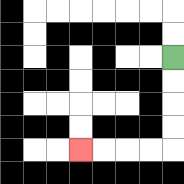{'start': '[7, 2]', 'end': '[3, 6]', 'path_directions': 'D,D,D,D,L,L,L,L', 'path_coordinates': '[[7, 2], [7, 3], [7, 4], [7, 5], [7, 6], [6, 6], [5, 6], [4, 6], [3, 6]]'}